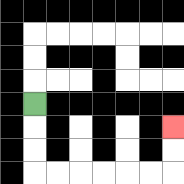{'start': '[1, 4]', 'end': '[7, 5]', 'path_directions': 'D,D,D,R,R,R,R,R,R,U,U', 'path_coordinates': '[[1, 4], [1, 5], [1, 6], [1, 7], [2, 7], [3, 7], [4, 7], [5, 7], [6, 7], [7, 7], [7, 6], [7, 5]]'}